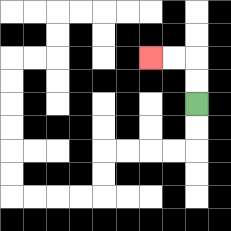{'start': '[8, 4]', 'end': '[6, 2]', 'path_directions': 'U,U,L,L', 'path_coordinates': '[[8, 4], [8, 3], [8, 2], [7, 2], [6, 2]]'}